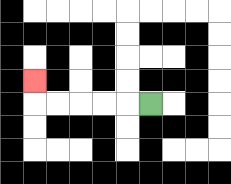{'start': '[6, 4]', 'end': '[1, 3]', 'path_directions': 'L,L,L,L,L,U', 'path_coordinates': '[[6, 4], [5, 4], [4, 4], [3, 4], [2, 4], [1, 4], [1, 3]]'}